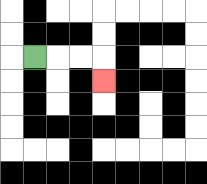{'start': '[1, 2]', 'end': '[4, 3]', 'path_directions': 'R,R,R,D', 'path_coordinates': '[[1, 2], [2, 2], [3, 2], [4, 2], [4, 3]]'}